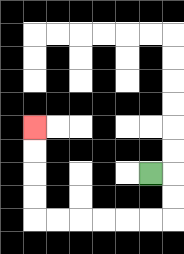{'start': '[6, 7]', 'end': '[1, 5]', 'path_directions': 'R,D,D,L,L,L,L,L,L,U,U,U,U', 'path_coordinates': '[[6, 7], [7, 7], [7, 8], [7, 9], [6, 9], [5, 9], [4, 9], [3, 9], [2, 9], [1, 9], [1, 8], [1, 7], [1, 6], [1, 5]]'}